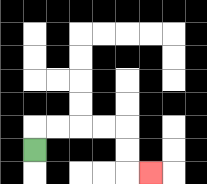{'start': '[1, 6]', 'end': '[6, 7]', 'path_directions': 'U,R,R,R,R,D,D,R', 'path_coordinates': '[[1, 6], [1, 5], [2, 5], [3, 5], [4, 5], [5, 5], [5, 6], [5, 7], [6, 7]]'}